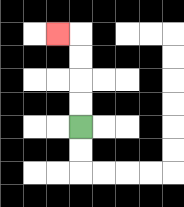{'start': '[3, 5]', 'end': '[2, 1]', 'path_directions': 'U,U,U,U,L', 'path_coordinates': '[[3, 5], [3, 4], [3, 3], [3, 2], [3, 1], [2, 1]]'}